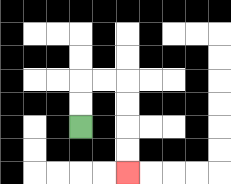{'start': '[3, 5]', 'end': '[5, 7]', 'path_directions': 'U,U,R,R,D,D,D,D', 'path_coordinates': '[[3, 5], [3, 4], [3, 3], [4, 3], [5, 3], [5, 4], [5, 5], [5, 6], [5, 7]]'}